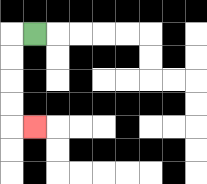{'start': '[1, 1]', 'end': '[1, 5]', 'path_directions': 'L,D,D,D,D,R', 'path_coordinates': '[[1, 1], [0, 1], [0, 2], [0, 3], [0, 4], [0, 5], [1, 5]]'}